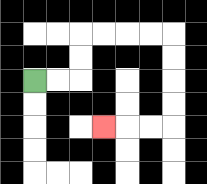{'start': '[1, 3]', 'end': '[4, 5]', 'path_directions': 'R,R,U,U,R,R,R,R,D,D,D,D,L,L,L', 'path_coordinates': '[[1, 3], [2, 3], [3, 3], [3, 2], [3, 1], [4, 1], [5, 1], [6, 1], [7, 1], [7, 2], [7, 3], [7, 4], [7, 5], [6, 5], [5, 5], [4, 5]]'}